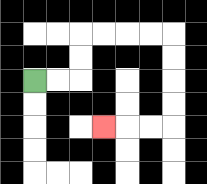{'start': '[1, 3]', 'end': '[4, 5]', 'path_directions': 'R,R,U,U,R,R,R,R,D,D,D,D,L,L,L', 'path_coordinates': '[[1, 3], [2, 3], [3, 3], [3, 2], [3, 1], [4, 1], [5, 1], [6, 1], [7, 1], [7, 2], [7, 3], [7, 4], [7, 5], [6, 5], [5, 5], [4, 5]]'}